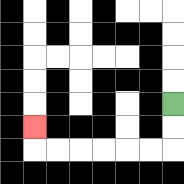{'start': '[7, 4]', 'end': '[1, 5]', 'path_directions': 'D,D,L,L,L,L,L,L,U', 'path_coordinates': '[[7, 4], [7, 5], [7, 6], [6, 6], [5, 6], [4, 6], [3, 6], [2, 6], [1, 6], [1, 5]]'}